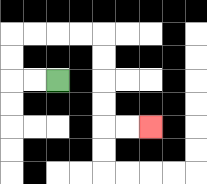{'start': '[2, 3]', 'end': '[6, 5]', 'path_directions': 'L,L,U,U,R,R,R,R,D,D,D,D,R,R', 'path_coordinates': '[[2, 3], [1, 3], [0, 3], [0, 2], [0, 1], [1, 1], [2, 1], [3, 1], [4, 1], [4, 2], [4, 3], [4, 4], [4, 5], [5, 5], [6, 5]]'}